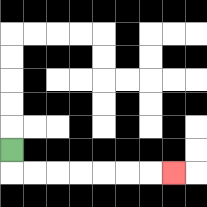{'start': '[0, 6]', 'end': '[7, 7]', 'path_directions': 'D,R,R,R,R,R,R,R', 'path_coordinates': '[[0, 6], [0, 7], [1, 7], [2, 7], [3, 7], [4, 7], [5, 7], [6, 7], [7, 7]]'}